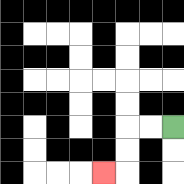{'start': '[7, 5]', 'end': '[4, 7]', 'path_directions': 'L,L,D,D,L', 'path_coordinates': '[[7, 5], [6, 5], [5, 5], [5, 6], [5, 7], [4, 7]]'}